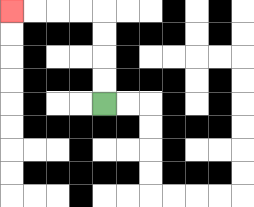{'start': '[4, 4]', 'end': '[0, 0]', 'path_directions': 'U,U,U,U,L,L,L,L', 'path_coordinates': '[[4, 4], [4, 3], [4, 2], [4, 1], [4, 0], [3, 0], [2, 0], [1, 0], [0, 0]]'}